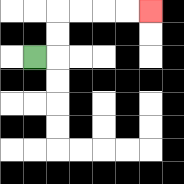{'start': '[1, 2]', 'end': '[6, 0]', 'path_directions': 'R,U,U,R,R,R,R', 'path_coordinates': '[[1, 2], [2, 2], [2, 1], [2, 0], [3, 0], [4, 0], [5, 0], [6, 0]]'}